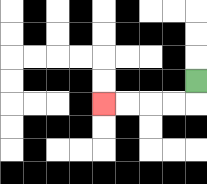{'start': '[8, 3]', 'end': '[4, 4]', 'path_directions': 'D,L,L,L,L', 'path_coordinates': '[[8, 3], [8, 4], [7, 4], [6, 4], [5, 4], [4, 4]]'}